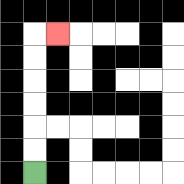{'start': '[1, 7]', 'end': '[2, 1]', 'path_directions': 'U,U,U,U,U,U,R', 'path_coordinates': '[[1, 7], [1, 6], [1, 5], [1, 4], [1, 3], [1, 2], [1, 1], [2, 1]]'}